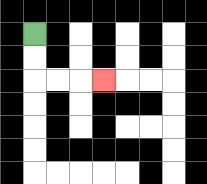{'start': '[1, 1]', 'end': '[4, 3]', 'path_directions': 'D,D,R,R,R', 'path_coordinates': '[[1, 1], [1, 2], [1, 3], [2, 3], [3, 3], [4, 3]]'}